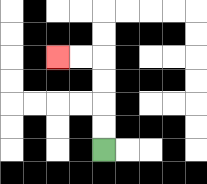{'start': '[4, 6]', 'end': '[2, 2]', 'path_directions': 'U,U,U,U,L,L', 'path_coordinates': '[[4, 6], [4, 5], [4, 4], [4, 3], [4, 2], [3, 2], [2, 2]]'}